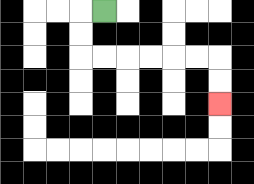{'start': '[4, 0]', 'end': '[9, 4]', 'path_directions': 'L,D,D,R,R,R,R,R,R,D,D', 'path_coordinates': '[[4, 0], [3, 0], [3, 1], [3, 2], [4, 2], [5, 2], [6, 2], [7, 2], [8, 2], [9, 2], [9, 3], [9, 4]]'}